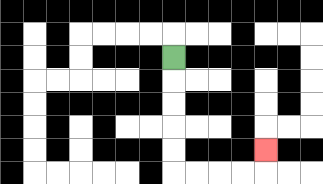{'start': '[7, 2]', 'end': '[11, 6]', 'path_directions': 'D,D,D,D,D,R,R,R,R,U', 'path_coordinates': '[[7, 2], [7, 3], [7, 4], [7, 5], [7, 6], [7, 7], [8, 7], [9, 7], [10, 7], [11, 7], [11, 6]]'}